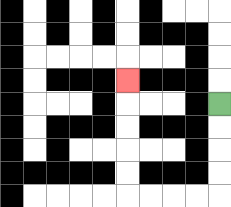{'start': '[9, 4]', 'end': '[5, 3]', 'path_directions': 'D,D,D,D,L,L,L,L,U,U,U,U,U', 'path_coordinates': '[[9, 4], [9, 5], [9, 6], [9, 7], [9, 8], [8, 8], [7, 8], [6, 8], [5, 8], [5, 7], [5, 6], [5, 5], [5, 4], [5, 3]]'}